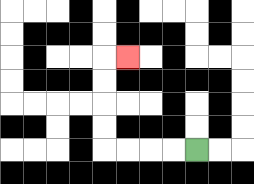{'start': '[8, 6]', 'end': '[5, 2]', 'path_directions': 'L,L,L,L,U,U,U,U,R', 'path_coordinates': '[[8, 6], [7, 6], [6, 6], [5, 6], [4, 6], [4, 5], [4, 4], [4, 3], [4, 2], [5, 2]]'}